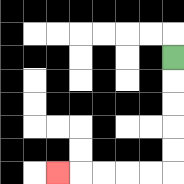{'start': '[7, 2]', 'end': '[2, 7]', 'path_directions': 'D,D,D,D,D,L,L,L,L,L', 'path_coordinates': '[[7, 2], [7, 3], [7, 4], [7, 5], [7, 6], [7, 7], [6, 7], [5, 7], [4, 7], [3, 7], [2, 7]]'}